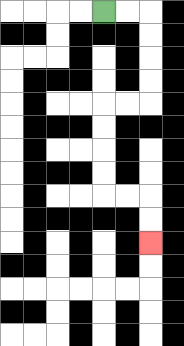{'start': '[4, 0]', 'end': '[6, 10]', 'path_directions': 'R,R,D,D,D,D,L,L,D,D,D,D,R,R,D,D', 'path_coordinates': '[[4, 0], [5, 0], [6, 0], [6, 1], [6, 2], [6, 3], [6, 4], [5, 4], [4, 4], [4, 5], [4, 6], [4, 7], [4, 8], [5, 8], [6, 8], [6, 9], [6, 10]]'}